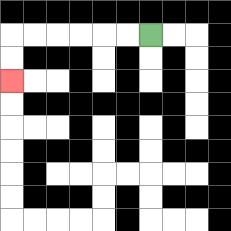{'start': '[6, 1]', 'end': '[0, 3]', 'path_directions': 'L,L,L,L,L,L,D,D', 'path_coordinates': '[[6, 1], [5, 1], [4, 1], [3, 1], [2, 1], [1, 1], [0, 1], [0, 2], [0, 3]]'}